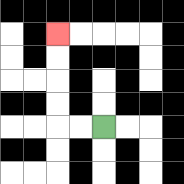{'start': '[4, 5]', 'end': '[2, 1]', 'path_directions': 'L,L,U,U,U,U', 'path_coordinates': '[[4, 5], [3, 5], [2, 5], [2, 4], [2, 3], [2, 2], [2, 1]]'}